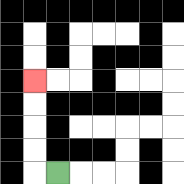{'start': '[2, 7]', 'end': '[1, 3]', 'path_directions': 'L,U,U,U,U', 'path_coordinates': '[[2, 7], [1, 7], [1, 6], [1, 5], [1, 4], [1, 3]]'}